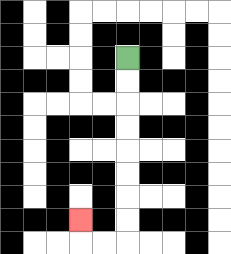{'start': '[5, 2]', 'end': '[3, 9]', 'path_directions': 'D,D,D,D,D,D,D,D,L,L,U', 'path_coordinates': '[[5, 2], [5, 3], [5, 4], [5, 5], [5, 6], [5, 7], [5, 8], [5, 9], [5, 10], [4, 10], [3, 10], [3, 9]]'}